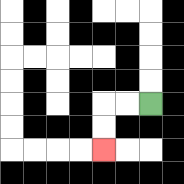{'start': '[6, 4]', 'end': '[4, 6]', 'path_directions': 'L,L,D,D', 'path_coordinates': '[[6, 4], [5, 4], [4, 4], [4, 5], [4, 6]]'}